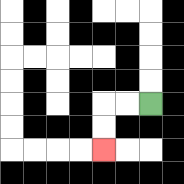{'start': '[6, 4]', 'end': '[4, 6]', 'path_directions': 'L,L,D,D', 'path_coordinates': '[[6, 4], [5, 4], [4, 4], [4, 5], [4, 6]]'}